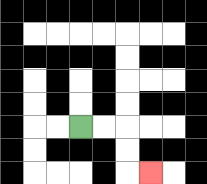{'start': '[3, 5]', 'end': '[6, 7]', 'path_directions': 'R,R,D,D,R', 'path_coordinates': '[[3, 5], [4, 5], [5, 5], [5, 6], [5, 7], [6, 7]]'}